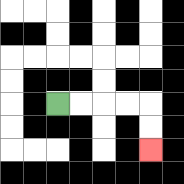{'start': '[2, 4]', 'end': '[6, 6]', 'path_directions': 'R,R,R,R,D,D', 'path_coordinates': '[[2, 4], [3, 4], [4, 4], [5, 4], [6, 4], [6, 5], [6, 6]]'}